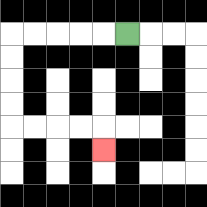{'start': '[5, 1]', 'end': '[4, 6]', 'path_directions': 'L,L,L,L,L,D,D,D,D,R,R,R,R,D', 'path_coordinates': '[[5, 1], [4, 1], [3, 1], [2, 1], [1, 1], [0, 1], [0, 2], [0, 3], [0, 4], [0, 5], [1, 5], [2, 5], [3, 5], [4, 5], [4, 6]]'}